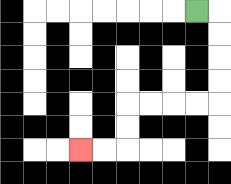{'start': '[8, 0]', 'end': '[3, 6]', 'path_directions': 'R,D,D,D,D,L,L,L,L,D,D,L,L', 'path_coordinates': '[[8, 0], [9, 0], [9, 1], [9, 2], [9, 3], [9, 4], [8, 4], [7, 4], [6, 4], [5, 4], [5, 5], [5, 6], [4, 6], [3, 6]]'}